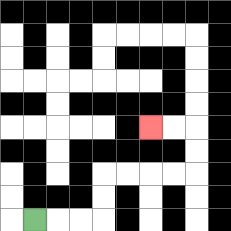{'start': '[1, 9]', 'end': '[6, 5]', 'path_directions': 'R,R,R,U,U,R,R,R,R,U,U,L,L', 'path_coordinates': '[[1, 9], [2, 9], [3, 9], [4, 9], [4, 8], [4, 7], [5, 7], [6, 7], [7, 7], [8, 7], [8, 6], [8, 5], [7, 5], [6, 5]]'}